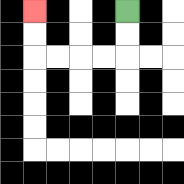{'start': '[5, 0]', 'end': '[1, 0]', 'path_directions': 'D,D,L,L,L,L,U,U', 'path_coordinates': '[[5, 0], [5, 1], [5, 2], [4, 2], [3, 2], [2, 2], [1, 2], [1, 1], [1, 0]]'}